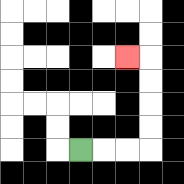{'start': '[3, 6]', 'end': '[5, 2]', 'path_directions': 'R,R,R,U,U,U,U,L', 'path_coordinates': '[[3, 6], [4, 6], [5, 6], [6, 6], [6, 5], [6, 4], [6, 3], [6, 2], [5, 2]]'}